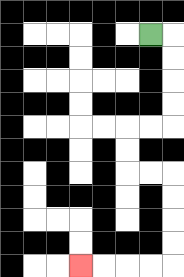{'start': '[6, 1]', 'end': '[3, 11]', 'path_directions': 'R,D,D,D,D,L,L,D,D,R,R,D,D,D,D,L,L,L,L', 'path_coordinates': '[[6, 1], [7, 1], [7, 2], [7, 3], [7, 4], [7, 5], [6, 5], [5, 5], [5, 6], [5, 7], [6, 7], [7, 7], [7, 8], [7, 9], [7, 10], [7, 11], [6, 11], [5, 11], [4, 11], [3, 11]]'}